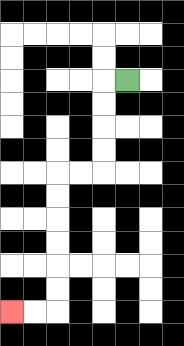{'start': '[5, 3]', 'end': '[0, 13]', 'path_directions': 'L,D,D,D,D,L,L,D,D,D,D,D,D,L,L', 'path_coordinates': '[[5, 3], [4, 3], [4, 4], [4, 5], [4, 6], [4, 7], [3, 7], [2, 7], [2, 8], [2, 9], [2, 10], [2, 11], [2, 12], [2, 13], [1, 13], [0, 13]]'}